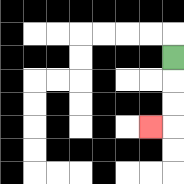{'start': '[7, 2]', 'end': '[6, 5]', 'path_directions': 'D,D,D,L', 'path_coordinates': '[[7, 2], [7, 3], [7, 4], [7, 5], [6, 5]]'}